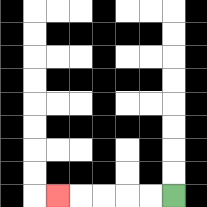{'start': '[7, 8]', 'end': '[2, 8]', 'path_directions': 'L,L,L,L,L', 'path_coordinates': '[[7, 8], [6, 8], [5, 8], [4, 8], [3, 8], [2, 8]]'}